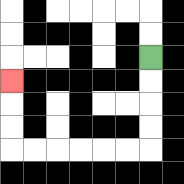{'start': '[6, 2]', 'end': '[0, 3]', 'path_directions': 'D,D,D,D,L,L,L,L,L,L,U,U,U', 'path_coordinates': '[[6, 2], [6, 3], [6, 4], [6, 5], [6, 6], [5, 6], [4, 6], [3, 6], [2, 6], [1, 6], [0, 6], [0, 5], [0, 4], [0, 3]]'}